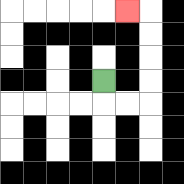{'start': '[4, 3]', 'end': '[5, 0]', 'path_directions': 'D,R,R,U,U,U,U,L', 'path_coordinates': '[[4, 3], [4, 4], [5, 4], [6, 4], [6, 3], [6, 2], [6, 1], [6, 0], [5, 0]]'}